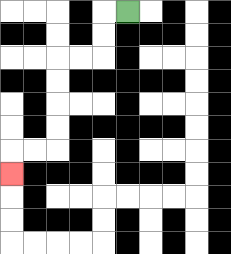{'start': '[5, 0]', 'end': '[0, 7]', 'path_directions': 'L,D,D,L,L,D,D,D,D,L,L,D', 'path_coordinates': '[[5, 0], [4, 0], [4, 1], [4, 2], [3, 2], [2, 2], [2, 3], [2, 4], [2, 5], [2, 6], [1, 6], [0, 6], [0, 7]]'}